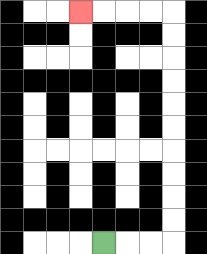{'start': '[4, 10]', 'end': '[3, 0]', 'path_directions': 'R,R,R,U,U,U,U,U,U,U,U,U,U,L,L,L,L', 'path_coordinates': '[[4, 10], [5, 10], [6, 10], [7, 10], [7, 9], [7, 8], [7, 7], [7, 6], [7, 5], [7, 4], [7, 3], [7, 2], [7, 1], [7, 0], [6, 0], [5, 0], [4, 0], [3, 0]]'}